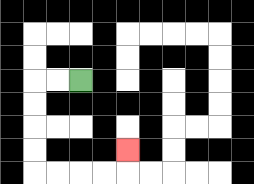{'start': '[3, 3]', 'end': '[5, 6]', 'path_directions': 'L,L,D,D,D,D,R,R,R,R,U', 'path_coordinates': '[[3, 3], [2, 3], [1, 3], [1, 4], [1, 5], [1, 6], [1, 7], [2, 7], [3, 7], [4, 7], [5, 7], [5, 6]]'}